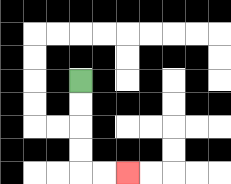{'start': '[3, 3]', 'end': '[5, 7]', 'path_directions': 'D,D,D,D,R,R', 'path_coordinates': '[[3, 3], [3, 4], [3, 5], [3, 6], [3, 7], [4, 7], [5, 7]]'}